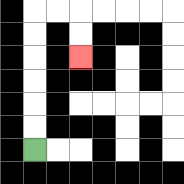{'start': '[1, 6]', 'end': '[3, 2]', 'path_directions': 'U,U,U,U,U,U,R,R,D,D', 'path_coordinates': '[[1, 6], [1, 5], [1, 4], [1, 3], [1, 2], [1, 1], [1, 0], [2, 0], [3, 0], [3, 1], [3, 2]]'}